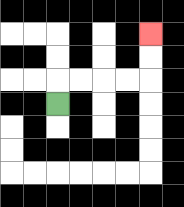{'start': '[2, 4]', 'end': '[6, 1]', 'path_directions': 'U,R,R,R,R,U,U', 'path_coordinates': '[[2, 4], [2, 3], [3, 3], [4, 3], [5, 3], [6, 3], [6, 2], [6, 1]]'}